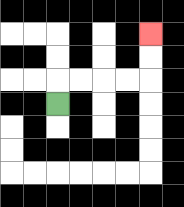{'start': '[2, 4]', 'end': '[6, 1]', 'path_directions': 'U,R,R,R,R,U,U', 'path_coordinates': '[[2, 4], [2, 3], [3, 3], [4, 3], [5, 3], [6, 3], [6, 2], [6, 1]]'}